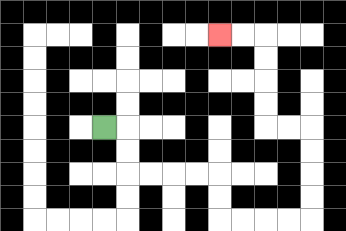{'start': '[4, 5]', 'end': '[9, 1]', 'path_directions': 'R,D,D,R,R,R,R,D,D,R,R,R,R,U,U,U,U,L,L,U,U,U,U,L,L', 'path_coordinates': '[[4, 5], [5, 5], [5, 6], [5, 7], [6, 7], [7, 7], [8, 7], [9, 7], [9, 8], [9, 9], [10, 9], [11, 9], [12, 9], [13, 9], [13, 8], [13, 7], [13, 6], [13, 5], [12, 5], [11, 5], [11, 4], [11, 3], [11, 2], [11, 1], [10, 1], [9, 1]]'}